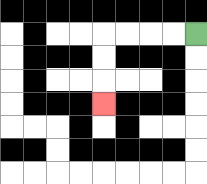{'start': '[8, 1]', 'end': '[4, 4]', 'path_directions': 'L,L,L,L,D,D,D', 'path_coordinates': '[[8, 1], [7, 1], [6, 1], [5, 1], [4, 1], [4, 2], [4, 3], [4, 4]]'}